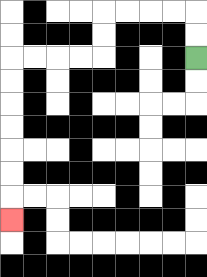{'start': '[8, 2]', 'end': '[0, 9]', 'path_directions': 'U,U,L,L,L,L,D,D,L,L,L,L,D,D,D,D,D,D,D', 'path_coordinates': '[[8, 2], [8, 1], [8, 0], [7, 0], [6, 0], [5, 0], [4, 0], [4, 1], [4, 2], [3, 2], [2, 2], [1, 2], [0, 2], [0, 3], [0, 4], [0, 5], [0, 6], [0, 7], [0, 8], [0, 9]]'}